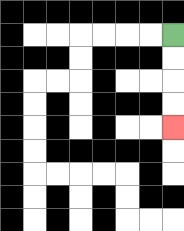{'start': '[7, 1]', 'end': '[7, 5]', 'path_directions': 'D,D,D,D', 'path_coordinates': '[[7, 1], [7, 2], [7, 3], [7, 4], [7, 5]]'}